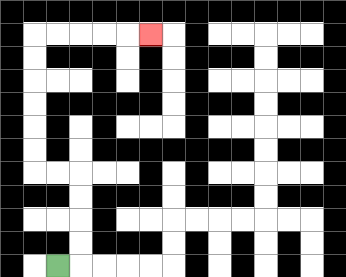{'start': '[2, 11]', 'end': '[6, 1]', 'path_directions': 'R,U,U,U,U,L,L,U,U,U,U,U,U,R,R,R,R,R', 'path_coordinates': '[[2, 11], [3, 11], [3, 10], [3, 9], [3, 8], [3, 7], [2, 7], [1, 7], [1, 6], [1, 5], [1, 4], [1, 3], [1, 2], [1, 1], [2, 1], [3, 1], [4, 1], [5, 1], [6, 1]]'}